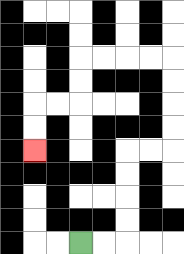{'start': '[3, 10]', 'end': '[1, 6]', 'path_directions': 'R,R,U,U,U,U,R,R,U,U,U,U,L,L,L,L,D,D,L,L,D,D', 'path_coordinates': '[[3, 10], [4, 10], [5, 10], [5, 9], [5, 8], [5, 7], [5, 6], [6, 6], [7, 6], [7, 5], [7, 4], [7, 3], [7, 2], [6, 2], [5, 2], [4, 2], [3, 2], [3, 3], [3, 4], [2, 4], [1, 4], [1, 5], [1, 6]]'}